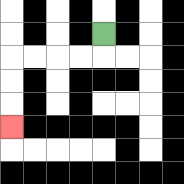{'start': '[4, 1]', 'end': '[0, 5]', 'path_directions': 'D,L,L,L,L,D,D,D', 'path_coordinates': '[[4, 1], [4, 2], [3, 2], [2, 2], [1, 2], [0, 2], [0, 3], [0, 4], [0, 5]]'}